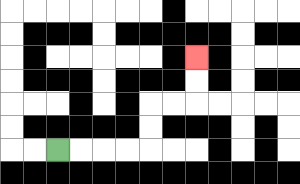{'start': '[2, 6]', 'end': '[8, 2]', 'path_directions': 'R,R,R,R,U,U,R,R,U,U', 'path_coordinates': '[[2, 6], [3, 6], [4, 6], [5, 6], [6, 6], [6, 5], [6, 4], [7, 4], [8, 4], [8, 3], [8, 2]]'}